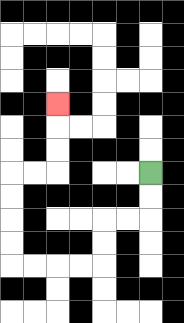{'start': '[6, 7]', 'end': '[2, 4]', 'path_directions': 'D,D,L,L,D,D,L,L,L,L,U,U,U,U,R,R,U,U,U', 'path_coordinates': '[[6, 7], [6, 8], [6, 9], [5, 9], [4, 9], [4, 10], [4, 11], [3, 11], [2, 11], [1, 11], [0, 11], [0, 10], [0, 9], [0, 8], [0, 7], [1, 7], [2, 7], [2, 6], [2, 5], [2, 4]]'}